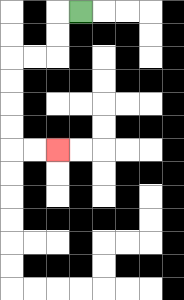{'start': '[3, 0]', 'end': '[2, 6]', 'path_directions': 'L,D,D,L,L,D,D,D,D,R,R', 'path_coordinates': '[[3, 0], [2, 0], [2, 1], [2, 2], [1, 2], [0, 2], [0, 3], [0, 4], [0, 5], [0, 6], [1, 6], [2, 6]]'}